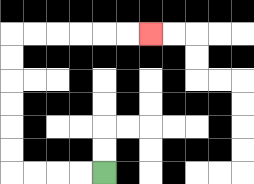{'start': '[4, 7]', 'end': '[6, 1]', 'path_directions': 'L,L,L,L,U,U,U,U,U,U,R,R,R,R,R,R', 'path_coordinates': '[[4, 7], [3, 7], [2, 7], [1, 7], [0, 7], [0, 6], [0, 5], [0, 4], [0, 3], [0, 2], [0, 1], [1, 1], [2, 1], [3, 1], [4, 1], [5, 1], [6, 1]]'}